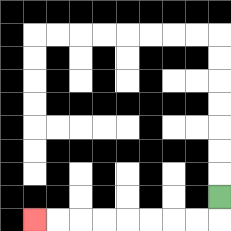{'start': '[9, 8]', 'end': '[1, 9]', 'path_directions': 'D,L,L,L,L,L,L,L,L', 'path_coordinates': '[[9, 8], [9, 9], [8, 9], [7, 9], [6, 9], [5, 9], [4, 9], [3, 9], [2, 9], [1, 9]]'}